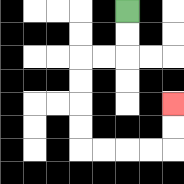{'start': '[5, 0]', 'end': '[7, 4]', 'path_directions': 'D,D,L,L,D,D,D,D,R,R,R,R,U,U', 'path_coordinates': '[[5, 0], [5, 1], [5, 2], [4, 2], [3, 2], [3, 3], [3, 4], [3, 5], [3, 6], [4, 6], [5, 6], [6, 6], [7, 6], [7, 5], [7, 4]]'}